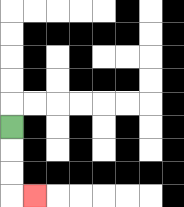{'start': '[0, 5]', 'end': '[1, 8]', 'path_directions': 'D,D,D,R', 'path_coordinates': '[[0, 5], [0, 6], [0, 7], [0, 8], [1, 8]]'}